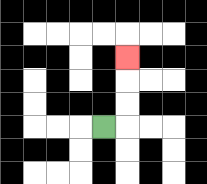{'start': '[4, 5]', 'end': '[5, 2]', 'path_directions': 'R,U,U,U', 'path_coordinates': '[[4, 5], [5, 5], [5, 4], [5, 3], [5, 2]]'}